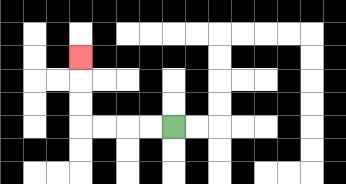{'start': '[7, 5]', 'end': '[3, 2]', 'path_directions': 'L,L,L,L,U,U,U', 'path_coordinates': '[[7, 5], [6, 5], [5, 5], [4, 5], [3, 5], [3, 4], [3, 3], [3, 2]]'}